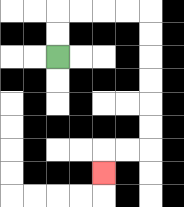{'start': '[2, 2]', 'end': '[4, 7]', 'path_directions': 'U,U,R,R,R,R,D,D,D,D,D,D,L,L,D', 'path_coordinates': '[[2, 2], [2, 1], [2, 0], [3, 0], [4, 0], [5, 0], [6, 0], [6, 1], [6, 2], [6, 3], [6, 4], [6, 5], [6, 6], [5, 6], [4, 6], [4, 7]]'}